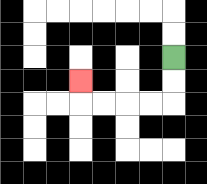{'start': '[7, 2]', 'end': '[3, 3]', 'path_directions': 'D,D,L,L,L,L,U', 'path_coordinates': '[[7, 2], [7, 3], [7, 4], [6, 4], [5, 4], [4, 4], [3, 4], [3, 3]]'}